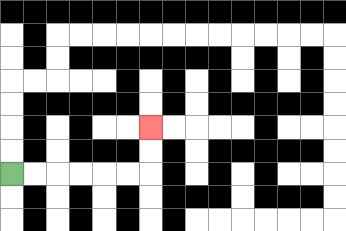{'start': '[0, 7]', 'end': '[6, 5]', 'path_directions': 'R,R,R,R,R,R,U,U', 'path_coordinates': '[[0, 7], [1, 7], [2, 7], [3, 7], [4, 7], [5, 7], [6, 7], [6, 6], [6, 5]]'}